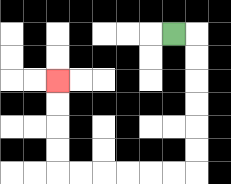{'start': '[7, 1]', 'end': '[2, 3]', 'path_directions': 'R,D,D,D,D,D,D,L,L,L,L,L,L,U,U,U,U', 'path_coordinates': '[[7, 1], [8, 1], [8, 2], [8, 3], [8, 4], [8, 5], [8, 6], [8, 7], [7, 7], [6, 7], [5, 7], [4, 7], [3, 7], [2, 7], [2, 6], [2, 5], [2, 4], [2, 3]]'}